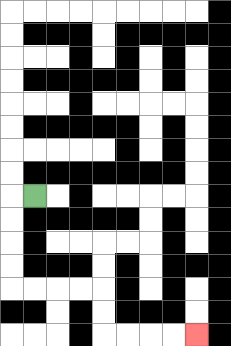{'start': '[1, 8]', 'end': '[8, 14]', 'path_directions': 'L,D,D,D,D,R,R,R,R,D,D,R,R,R,R', 'path_coordinates': '[[1, 8], [0, 8], [0, 9], [0, 10], [0, 11], [0, 12], [1, 12], [2, 12], [3, 12], [4, 12], [4, 13], [4, 14], [5, 14], [6, 14], [7, 14], [8, 14]]'}